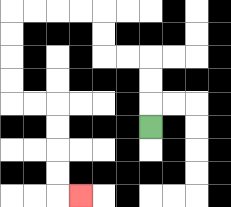{'start': '[6, 5]', 'end': '[3, 8]', 'path_directions': 'U,U,U,L,L,U,U,L,L,L,L,D,D,D,D,R,R,D,D,D,D,R', 'path_coordinates': '[[6, 5], [6, 4], [6, 3], [6, 2], [5, 2], [4, 2], [4, 1], [4, 0], [3, 0], [2, 0], [1, 0], [0, 0], [0, 1], [0, 2], [0, 3], [0, 4], [1, 4], [2, 4], [2, 5], [2, 6], [2, 7], [2, 8], [3, 8]]'}